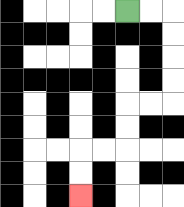{'start': '[5, 0]', 'end': '[3, 8]', 'path_directions': 'R,R,D,D,D,D,L,L,D,D,L,L,D,D', 'path_coordinates': '[[5, 0], [6, 0], [7, 0], [7, 1], [7, 2], [7, 3], [7, 4], [6, 4], [5, 4], [5, 5], [5, 6], [4, 6], [3, 6], [3, 7], [3, 8]]'}